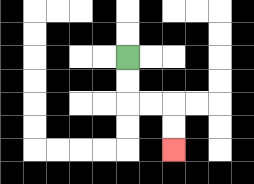{'start': '[5, 2]', 'end': '[7, 6]', 'path_directions': 'D,D,R,R,D,D', 'path_coordinates': '[[5, 2], [5, 3], [5, 4], [6, 4], [7, 4], [7, 5], [7, 6]]'}